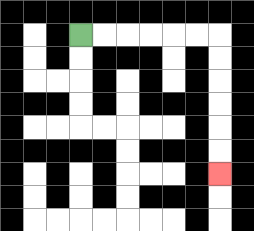{'start': '[3, 1]', 'end': '[9, 7]', 'path_directions': 'R,R,R,R,R,R,D,D,D,D,D,D', 'path_coordinates': '[[3, 1], [4, 1], [5, 1], [6, 1], [7, 1], [8, 1], [9, 1], [9, 2], [9, 3], [9, 4], [9, 5], [9, 6], [9, 7]]'}